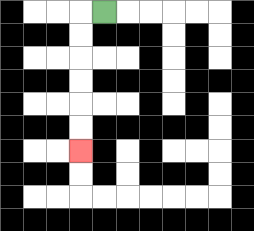{'start': '[4, 0]', 'end': '[3, 6]', 'path_directions': 'L,D,D,D,D,D,D', 'path_coordinates': '[[4, 0], [3, 0], [3, 1], [3, 2], [3, 3], [3, 4], [3, 5], [3, 6]]'}